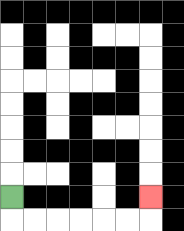{'start': '[0, 8]', 'end': '[6, 8]', 'path_directions': 'D,R,R,R,R,R,R,U', 'path_coordinates': '[[0, 8], [0, 9], [1, 9], [2, 9], [3, 9], [4, 9], [5, 9], [6, 9], [6, 8]]'}